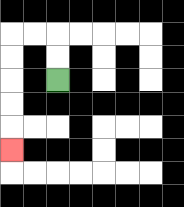{'start': '[2, 3]', 'end': '[0, 6]', 'path_directions': 'U,U,L,L,D,D,D,D,D', 'path_coordinates': '[[2, 3], [2, 2], [2, 1], [1, 1], [0, 1], [0, 2], [0, 3], [0, 4], [0, 5], [0, 6]]'}